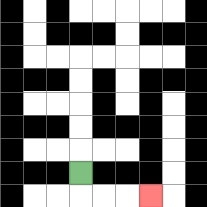{'start': '[3, 7]', 'end': '[6, 8]', 'path_directions': 'D,R,R,R', 'path_coordinates': '[[3, 7], [3, 8], [4, 8], [5, 8], [6, 8]]'}